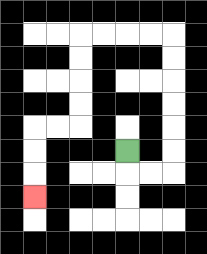{'start': '[5, 6]', 'end': '[1, 8]', 'path_directions': 'D,R,R,U,U,U,U,U,U,L,L,L,L,D,D,D,D,L,L,D,D,D', 'path_coordinates': '[[5, 6], [5, 7], [6, 7], [7, 7], [7, 6], [7, 5], [7, 4], [7, 3], [7, 2], [7, 1], [6, 1], [5, 1], [4, 1], [3, 1], [3, 2], [3, 3], [3, 4], [3, 5], [2, 5], [1, 5], [1, 6], [1, 7], [1, 8]]'}